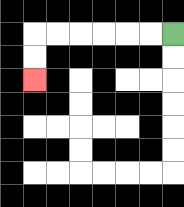{'start': '[7, 1]', 'end': '[1, 3]', 'path_directions': 'L,L,L,L,L,L,D,D', 'path_coordinates': '[[7, 1], [6, 1], [5, 1], [4, 1], [3, 1], [2, 1], [1, 1], [1, 2], [1, 3]]'}